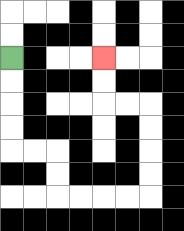{'start': '[0, 2]', 'end': '[4, 2]', 'path_directions': 'D,D,D,D,R,R,D,D,R,R,R,R,U,U,U,U,L,L,U,U', 'path_coordinates': '[[0, 2], [0, 3], [0, 4], [0, 5], [0, 6], [1, 6], [2, 6], [2, 7], [2, 8], [3, 8], [4, 8], [5, 8], [6, 8], [6, 7], [6, 6], [6, 5], [6, 4], [5, 4], [4, 4], [4, 3], [4, 2]]'}